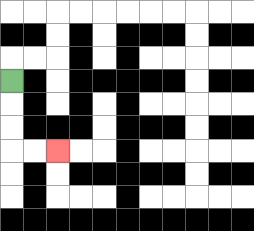{'start': '[0, 3]', 'end': '[2, 6]', 'path_directions': 'D,D,D,R,R', 'path_coordinates': '[[0, 3], [0, 4], [0, 5], [0, 6], [1, 6], [2, 6]]'}